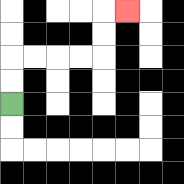{'start': '[0, 4]', 'end': '[5, 0]', 'path_directions': 'U,U,R,R,R,R,U,U,R', 'path_coordinates': '[[0, 4], [0, 3], [0, 2], [1, 2], [2, 2], [3, 2], [4, 2], [4, 1], [4, 0], [5, 0]]'}